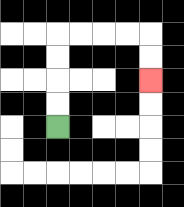{'start': '[2, 5]', 'end': '[6, 3]', 'path_directions': 'U,U,U,U,R,R,R,R,D,D', 'path_coordinates': '[[2, 5], [2, 4], [2, 3], [2, 2], [2, 1], [3, 1], [4, 1], [5, 1], [6, 1], [6, 2], [6, 3]]'}